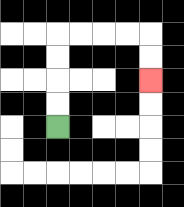{'start': '[2, 5]', 'end': '[6, 3]', 'path_directions': 'U,U,U,U,R,R,R,R,D,D', 'path_coordinates': '[[2, 5], [2, 4], [2, 3], [2, 2], [2, 1], [3, 1], [4, 1], [5, 1], [6, 1], [6, 2], [6, 3]]'}